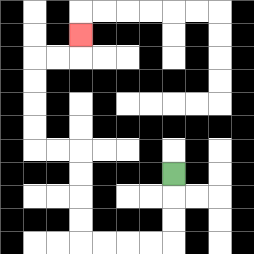{'start': '[7, 7]', 'end': '[3, 1]', 'path_directions': 'D,D,D,L,L,L,L,U,U,U,U,L,L,U,U,U,U,R,R,U', 'path_coordinates': '[[7, 7], [7, 8], [7, 9], [7, 10], [6, 10], [5, 10], [4, 10], [3, 10], [3, 9], [3, 8], [3, 7], [3, 6], [2, 6], [1, 6], [1, 5], [1, 4], [1, 3], [1, 2], [2, 2], [3, 2], [3, 1]]'}